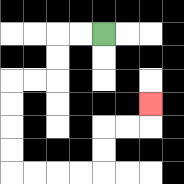{'start': '[4, 1]', 'end': '[6, 4]', 'path_directions': 'L,L,D,D,L,L,D,D,D,D,R,R,R,R,U,U,R,R,U', 'path_coordinates': '[[4, 1], [3, 1], [2, 1], [2, 2], [2, 3], [1, 3], [0, 3], [0, 4], [0, 5], [0, 6], [0, 7], [1, 7], [2, 7], [3, 7], [4, 7], [4, 6], [4, 5], [5, 5], [6, 5], [6, 4]]'}